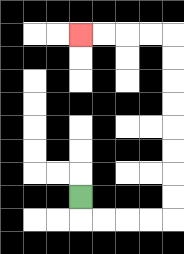{'start': '[3, 8]', 'end': '[3, 1]', 'path_directions': 'D,R,R,R,R,U,U,U,U,U,U,U,U,L,L,L,L', 'path_coordinates': '[[3, 8], [3, 9], [4, 9], [5, 9], [6, 9], [7, 9], [7, 8], [7, 7], [7, 6], [7, 5], [7, 4], [7, 3], [7, 2], [7, 1], [6, 1], [5, 1], [4, 1], [3, 1]]'}